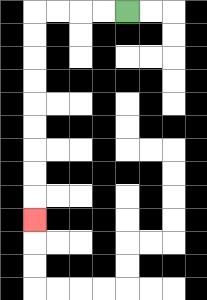{'start': '[5, 0]', 'end': '[1, 9]', 'path_directions': 'L,L,L,L,D,D,D,D,D,D,D,D,D', 'path_coordinates': '[[5, 0], [4, 0], [3, 0], [2, 0], [1, 0], [1, 1], [1, 2], [1, 3], [1, 4], [1, 5], [1, 6], [1, 7], [1, 8], [1, 9]]'}